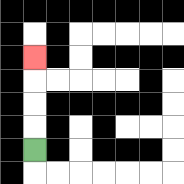{'start': '[1, 6]', 'end': '[1, 2]', 'path_directions': 'U,U,U,U', 'path_coordinates': '[[1, 6], [1, 5], [1, 4], [1, 3], [1, 2]]'}